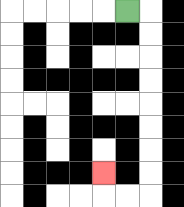{'start': '[5, 0]', 'end': '[4, 7]', 'path_directions': 'R,D,D,D,D,D,D,D,D,L,L,U', 'path_coordinates': '[[5, 0], [6, 0], [6, 1], [6, 2], [6, 3], [6, 4], [6, 5], [6, 6], [6, 7], [6, 8], [5, 8], [4, 8], [4, 7]]'}